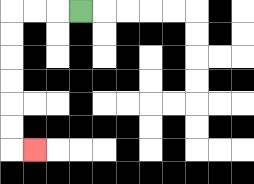{'start': '[3, 0]', 'end': '[1, 6]', 'path_directions': 'L,L,L,D,D,D,D,D,D,R', 'path_coordinates': '[[3, 0], [2, 0], [1, 0], [0, 0], [0, 1], [0, 2], [0, 3], [0, 4], [0, 5], [0, 6], [1, 6]]'}